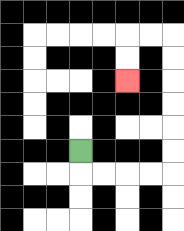{'start': '[3, 6]', 'end': '[5, 3]', 'path_directions': 'D,R,R,R,R,U,U,U,U,U,U,L,L,D,D', 'path_coordinates': '[[3, 6], [3, 7], [4, 7], [5, 7], [6, 7], [7, 7], [7, 6], [7, 5], [7, 4], [7, 3], [7, 2], [7, 1], [6, 1], [5, 1], [5, 2], [5, 3]]'}